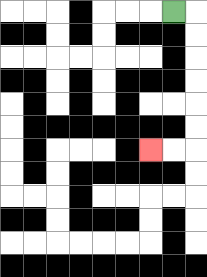{'start': '[7, 0]', 'end': '[6, 6]', 'path_directions': 'R,D,D,D,D,D,D,L,L', 'path_coordinates': '[[7, 0], [8, 0], [8, 1], [8, 2], [8, 3], [8, 4], [8, 5], [8, 6], [7, 6], [6, 6]]'}